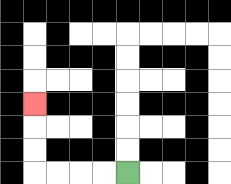{'start': '[5, 7]', 'end': '[1, 4]', 'path_directions': 'L,L,L,L,U,U,U', 'path_coordinates': '[[5, 7], [4, 7], [3, 7], [2, 7], [1, 7], [1, 6], [1, 5], [1, 4]]'}